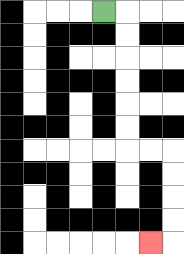{'start': '[4, 0]', 'end': '[6, 10]', 'path_directions': 'R,D,D,D,D,D,D,R,R,D,D,D,D,L', 'path_coordinates': '[[4, 0], [5, 0], [5, 1], [5, 2], [5, 3], [5, 4], [5, 5], [5, 6], [6, 6], [7, 6], [7, 7], [7, 8], [7, 9], [7, 10], [6, 10]]'}